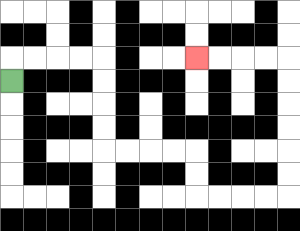{'start': '[0, 3]', 'end': '[8, 2]', 'path_directions': 'U,R,R,R,R,D,D,D,D,R,R,R,R,D,D,R,R,R,R,U,U,U,U,U,U,L,L,L,L', 'path_coordinates': '[[0, 3], [0, 2], [1, 2], [2, 2], [3, 2], [4, 2], [4, 3], [4, 4], [4, 5], [4, 6], [5, 6], [6, 6], [7, 6], [8, 6], [8, 7], [8, 8], [9, 8], [10, 8], [11, 8], [12, 8], [12, 7], [12, 6], [12, 5], [12, 4], [12, 3], [12, 2], [11, 2], [10, 2], [9, 2], [8, 2]]'}